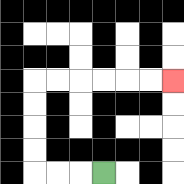{'start': '[4, 7]', 'end': '[7, 3]', 'path_directions': 'L,L,L,U,U,U,U,R,R,R,R,R,R', 'path_coordinates': '[[4, 7], [3, 7], [2, 7], [1, 7], [1, 6], [1, 5], [1, 4], [1, 3], [2, 3], [3, 3], [4, 3], [5, 3], [6, 3], [7, 3]]'}